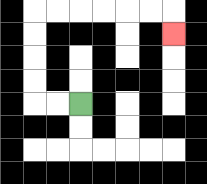{'start': '[3, 4]', 'end': '[7, 1]', 'path_directions': 'L,L,U,U,U,U,R,R,R,R,R,R,D', 'path_coordinates': '[[3, 4], [2, 4], [1, 4], [1, 3], [1, 2], [1, 1], [1, 0], [2, 0], [3, 0], [4, 0], [5, 0], [6, 0], [7, 0], [7, 1]]'}